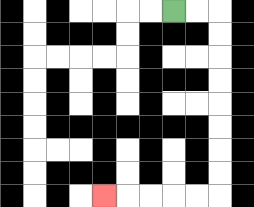{'start': '[7, 0]', 'end': '[4, 8]', 'path_directions': 'R,R,D,D,D,D,D,D,D,D,L,L,L,L,L', 'path_coordinates': '[[7, 0], [8, 0], [9, 0], [9, 1], [9, 2], [9, 3], [9, 4], [9, 5], [9, 6], [9, 7], [9, 8], [8, 8], [7, 8], [6, 8], [5, 8], [4, 8]]'}